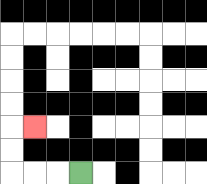{'start': '[3, 7]', 'end': '[1, 5]', 'path_directions': 'L,L,L,U,U,R', 'path_coordinates': '[[3, 7], [2, 7], [1, 7], [0, 7], [0, 6], [0, 5], [1, 5]]'}